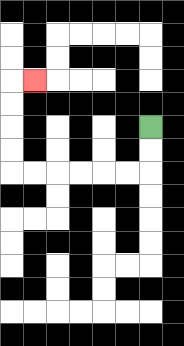{'start': '[6, 5]', 'end': '[1, 3]', 'path_directions': 'D,D,L,L,L,L,L,L,U,U,U,U,R', 'path_coordinates': '[[6, 5], [6, 6], [6, 7], [5, 7], [4, 7], [3, 7], [2, 7], [1, 7], [0, 7], [0, 6], [0, 5], [0, 4], [0, 3], [1, 3]]'}